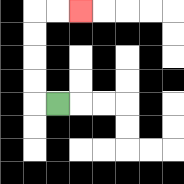{'start': '[2, 4]', 'end': '[3, 0]', 'path_directions': 'L,U,U,U,U,R,R', 'path_coordinates': '[[2, 4], [1, 4], [1, 3], [1, 2], [1, 1], [1, 0], [2, 0], [3, 0]]'}